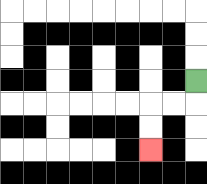{'start': '[8, 3]', 'end': '[6, 6]', 'path_directions': 'D,L,L,D,D', 'path_coordinates': '[[8, 3], [8, 4], [7, 4], [6, 4], [6, 5], [6, 6]]'}